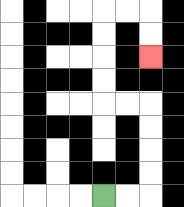{'start': '[4, 8]', 'end': '[6, 2]', 'path_directions': 'R,R,U,U,U,U,L,L,U,U,U,U,R,R,D,D', 'path_coordinates': '[[4, 8], [5, 8], [6, 8], [6, 7], [6, 6], [6, 5], [6, 4], [5, 4], [4, 4], [4, 3], [4, 2], [4, 1], [4, 0], [5, 0], [6, 0], [6, 1], [6, 2]]'}